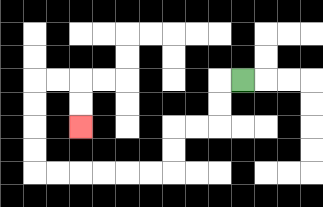{'start': '[10, 3]', 'end': '[3, 5]', 'path_directions': 'L,D,D,L,L,D,D,L,L,L,L,L,L,U,U,U,U,R,R,D,D', 'path_coordinates': '[[10, 3], [9, 3], [9, 4], [9, 5], [8, 5], [7, 5], [7, 6], [7, 7], [6, 7], [5, 7], [4, 7], [3, 7], [2, 7], [1, 7], [1, 6], [1, 5], [1, 4], [1, 3], [2, 3], [3, 3], [3, 4], [3, 5]]'}